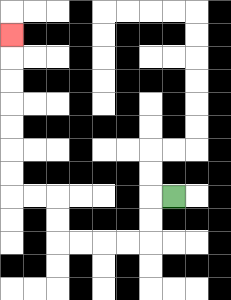{'start': '[7, 8]', 'end': '[0, 1]', 'path_directions': 'L,D,D,L,L,L,L,U,U,L,L,U,U,U,U,U,U,U', 'path_coordinates': '[[7, 8], [6, 8], [6, 9], [6, 10], [5, 10], [4, 10], [3, 10], [2, 10], [2, 9], [2, 8], [1, 8], [0, 8], [0, 7], [0, 6], [0, 5], [0, 4], [0, 3], [0, 2], [0, 1]]'}